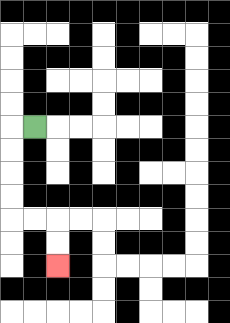{'start': '[1, 5]', 'end': '[2, 11]', 'path_directions': 'L,D,D,D,D,R,R,D,D', 'path_coordinates': '[[1, 5], [0, 5], [0, 6], [0, 7], [0, 8], [0, 9], [1, 9], [2, 9], [2, 10], [2, 11]]'}